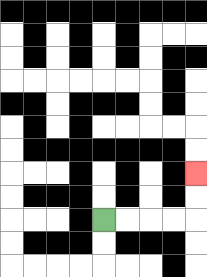{'start': '[4, 9]', 'end': '[8, 7]', 'path_directions': 'R,R,R,R,U,U', 'path_coordinates': '[[4, 9], [5, 9], [6, 9], [7, 9], [8, 9], [8, 8], [8, 7]]'}